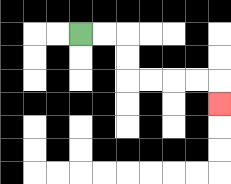{'start': '[3, 1]', 'end': '[9, 4]', 'path_directions': 'R,R,D,D,R,R,R,R,D', 'path_coordinates': '[[3, 1], [4, 1], [5, 1], [5, 2], [5, 3], [6, 3], [7, 3], [8, 3], [9, 3], [9, 4]]'}